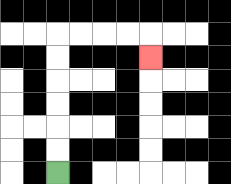{'start': '[2, 7]', 'end': '[6, 2]', 'path_directions': 'U,U,U,U,U,U,R,R,R,R,D', 'path_coordinates': '[[2, 7], [2, 6], [2, 5], [2, 4], [2, 3], [2, 2], [2, 1], [3, 1], [4, 1], [5, 1], [6, 1], [6, 2]]'}